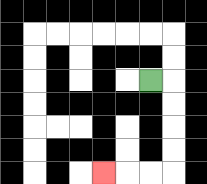{'start': '[6, 3]', 'end': '[4, 7]', 'path_directions': 'R,D,D,D,D,L,L,L', 'path_coordinates': '[[6, 3], [7, 3], [7, 4], [7, 5], [7, 6], [7, 7], [6, 7], [5, 7], [4, 7]]'}